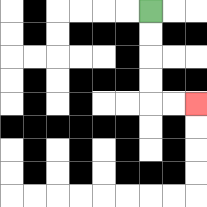{'start': '[6, 0]', 'end': '[8, 4]', 'path_directions': 'D,D,D,D,R,R', 'path_coordinates': '[[6, 0], [6, 1], [6, 2], [6, 3], [6, 4], [7, 4], [8, 4]]'}